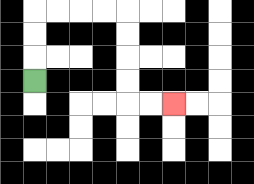{'start': '[1, 3]', 'end': '[7, 4]', 'path_directions': 'U,U,U,R,R,R,R,D,D,D,D,R,R', 'path_coordinates': '[[1, 3], [1, 2], [1, 1], [1, 0], [2, 0], [3, 0], [4, 0], [5, 0], [5, 1], [5, 2], [5, 3], [5, 4], [6, 4], [7, 4]]'}